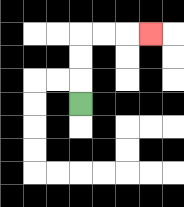{'start': '[3, 4]', 'end': '[6, 1]', 'path_directions': 'U,U,U,R,R,R', 'path_coordinates': '[[3, 4], [3, 3], [3, 2], [3, 1], [4, 1], [5, 1], [6, 1]]'}